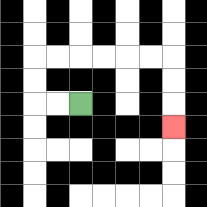{'start': '[3, 4]', 'end': '[7, 5]', 'path_directions': 'L,L,U,U,R,R,R,R,R,R,D,D,D', 'path_coordinates': '[[3, 4], [2, 4], [1, 4], [1, 3], [1, 2], [2, 2], [3, 2], [4, 2], [5, 2], [6, 2], [7, 2], [7, 3], [7, 4], [7, 5]]'}